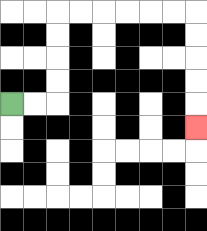{'start': '[0, 4]', 'end': '[8, 5]', 'path_directions': 'R,R,U,U,U,U,R,R,R,R,R,R,D,D,D,D,D', 'path_coordinates': '[[0, 4], [1, 4], [2, 4], [2, 3], [2, 2], [2, 1], [2, 0], [3, 0], [4, 0], [5, 0], [6, 0], [7, 0], [8, 0], [8, 1], [8, 2], [8, 3], [8, 4], [8, 5]]'}